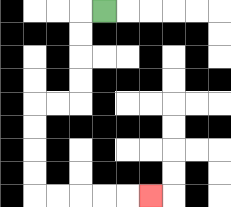{'start': '[4, 0]', 'end': '[6, 8]', 'path_directions': 'L,D,D,D,D,L,L,D,D,D,D,R,R,R,R,R', 'path_coordinates': '[[4, 0], [3, 0], [3, 1], [3, 2], [3, 3], [3, 4], [2, 4], [1, 4], [1, 5], [1, 6], [1, 7], [1, 8], [2, 8], [3, 8], [4, 8], [5, 8], [6, 8]]'}